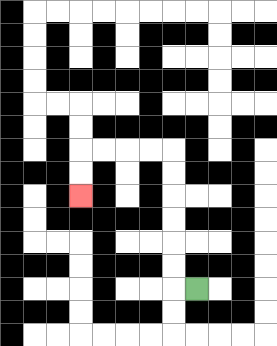{'start': '[8, 12]', 'end': '[3, 8]', 'path_directions': 'L,U,U,U,U,U,U,L,L,L,L,D,D', 'path_coordinates': '[[8, 12], [7, 12], [7, 11], [7, 10], [7, 9], [7, 8], [7, 7], [7, 6], [6, 6], [5, 6], [4, 6], [3, 6], [3, 7], [3, 8]]'}